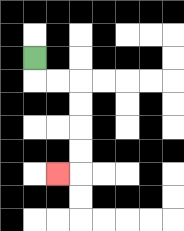{'start': '[1, 2]', 'end': '[2, 7]', 'path_directions': 'D,R,R,D,D,D,D,L', 'path_coordinates': '[[1, 2], [1, 3], [2, 3], [3, 3], [3, 4], [3, 5], [3, 6], [3, 7], [2, 7]]'}